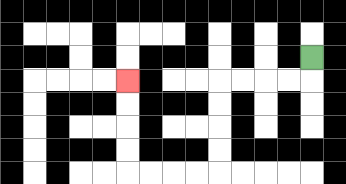{'start': '[13, 2]', 'end': '[5, 3]', 'path_directions': 'D,L,L,L,L,D,D,D,D,L,L,L,L,U,U,U,U', 'path_coordinates': '[[13, 2], [13, 3], [12, 3], [11, 3], [10, 3], [9, 3], [9, 4], [9, 5], [9, 6], [9, 7], [8, 7], [7, 7], [6, 7], [5, 7], [5, 6], [5, 5], [5, 4], [5, 3]]'}